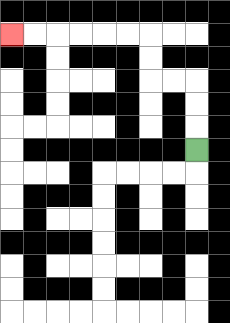{'start': '[8, 6]', 'end': '[0, 1]', 'path_directions': 'U,U,U,L,L,U,U,L,L,L,L,L,L', 'path_coordinates': '[[8, 6], [8, 5], [8, 4], [8, 3], [7, 3], [6, 3], [6, 2], [6, 1], [5, 1], [4, 1], [3, 1], [2, 1], [1, 1], [0, 1]]'}